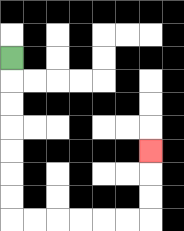{'start': '[0, 2]', 'end': '[6, 6]', 'path_directions': 'D,D,D,D,D,D,D,R,R,R,R,R,R,U,U,U', 'path_coordinates': '[[0, 2], [0, 3], [0, 4], [0, 5], [0, 6], [0, 7], [0, 8], [0, 9], [1, 9], [2, 9], [3, 9], [4, 9], [5, 9], [6, 9], [6, 8], [6, 7], [6, 6]]'}